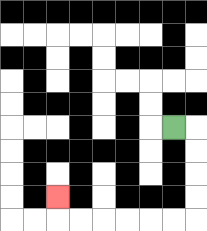{'start': '[7, 5]', 'end': '[2, 8]', 'path_directions': 'R,D,D,D,D,L,L,L,L,L,L,U', 'path_coordinates': '[[7, 5], [8, 5], [8, 6], [8, 7], [8, 8], [8, 9], [7, 9], [6, 9], [5, 9], [4, 9], [3, 9], [2, 9], [2, 8]]'}